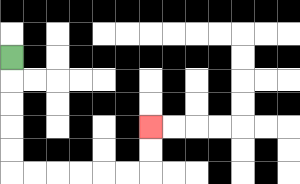{'start': '[0, 2]', 'end': '[6, 5]', 'path_directions': 'D,D,D,D,D,R,R,R,R,R,R,U,U', 'path_coordinates': '[[0, 2], [0, 3], [0, 4], [0, 5], [0, 6], [0, 7], [1, 7], [2, 7], [3, 7], [4, 7], [5, 7], [6, 7], [6, 6], [6, 5]]'}